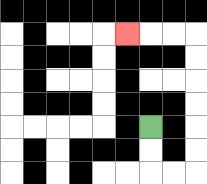{'start': '[6, 5]', 'end': '[5, 1]', 'path_directions': 'D,D,R,R,U,U,U,U,U,U,L,L,L', 'path_coordinates': '[[6, 5], [6, 6], [6, 7], [7, 7], [8, 7], [8, 6], [8, 5], [8, 4], [8, 3], [8, 2], [8, 1], [7, 1], [6, 1], [5, 1]]'}